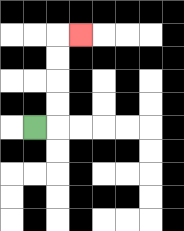{'start': '[1, 5]', 'end': '[3, 1]', 'path_directions': 'R,U,U,U,U,R', 'path_coordinates': '[[1, 5], [2, 5], [2, 4], [2, 3], [2, 2], [2, 1], [3, 1]]'}